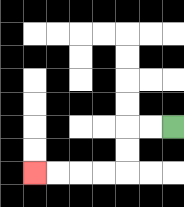{'start': '[7, 5]', 'end': '[1, 7]', 'path_directions': 'L,L,D,D,L,L,L,L', 'path_coordinates': '[[7, 5], [6, 5], [5, 5], [5, 6], [5, 7], [4, 7], [3, 7], [2, 7], [1, 7]]'}